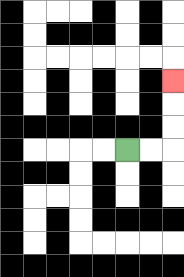{'start': '[5, 6]', 'end': '[7, 3]', 'path_directions': 'R,R,U,U,U', 'path_coordinates': '[[5, 6], [6, 6], [7, 6], [7, 5], [7, 4], [7, 3]]'}